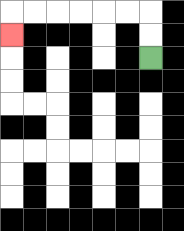{'start': '[6, 2]', 'end': '[0, 1]', 'path_directions': 'U,U,L,L,L,L,L,L,D', 'path_coordinates': '[[6, 2], [6, 1], [6, 0], [5, 0], [4, 0], [3, 0], [2, 0], [1, 0], [0, 0], [0, 1]]'}